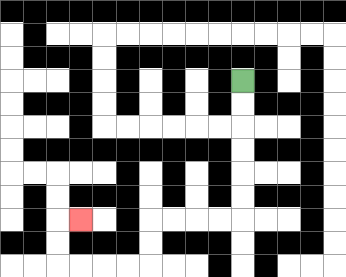{'start': '[10, 3]', 'end': '[3, 9]', 'path_directions': 'D,D,D,D,D,D,L,L,L,L,D,D,L,L,L,L,U,U,R', 'path_coordinates': '[[10, 3], [10, 4], [10, 5], [10, 6], [10, 7], [10, 8], [10, 9], [9, 9], [8, 9], [7, 9], [6, 9], [6, 10], [6, 11], [5, 11], [4, 11], [3, 11], [2, 11], [2, 10], [2, 9], [3, 9]]'}